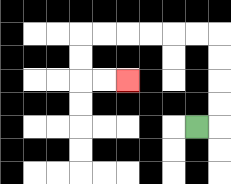{'start': '[8, 5]', 'end': '[5, 3]', 'path_directions': 'R,U,U,U,U,L,L,L,L,L,L,D,D,R,R', 'path_coordinates': '[[8, 5], [9, 5], [9, 4], [9, 3], [9, 2], [9, 1], [8, 1], [7, 1], [6, 1], [5, 1], [4, 1], [3, 1], [3, 2], [3, 3], [4, 3], [5, 3]]'}